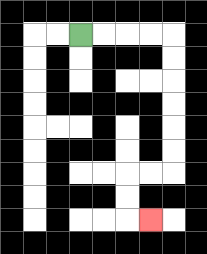{'start': '[3, 1]', 'end': '[6, 9]', 'path_directions': 'R,R,R,R,D,D,D,D,D,D,L,L,D,D,R', 'path_coordinates': '[[3, 1], [4, 1], [5, 1], [6, 1], [7, 1], [7, 2], [7, 3], [7, 4], [7, 5], [7, 6], [7, 7], [6, 7], [5, 7], [5, 8], [5, 9], [6, 9]]'}